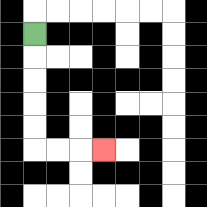{'start': '[1, 1]', 'end': '[4, 6]', 'path_directions': 'D,D,D,D,D,R,R,R', 'path_coordinates': '[[1, 1], [1, 2], [1, 3], [1, 4], [1, 5], [1, 6], [2, 6], [3, 6], [4, 6]]'}